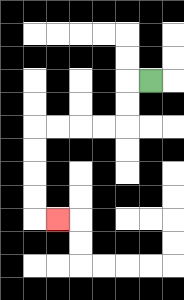{'start': '[6, 3]', 'end': '[2, 9]', 'path_directions': 'L,D,D,L,L,L,L,D,D,D,D,R', 'path_coordinates': '[[6, 3], [5, 3], [5, 4], [5, 5], [4, 5], [3, 5], [2, 5], [1, 5], [1, 6], [1, 7], [1, 8], [1, 9], [2, 9]]'}